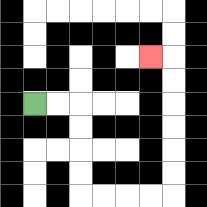{'start': '[1, 4]', 'end': '[6, 2]', 'path_directions': 'R,R,D,D,D,D,R,R,R,R,U,U,U,U,U,U,L', 'path_coordinates': '[[1, 4], [2, 4], [3, 4], [3, 5], [3, 6], [3, 7], [3, 8], [4, 8], [5, 8], [6, 8], [7, 8], [7, 7], [7, 6], [7, 5], [7, 4], [7, 3], [7, 2], [6, 2]]'}